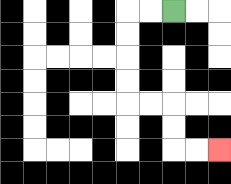{'start': '[7, 0]', 'end': '[9, 6]', 'path_directions': 'L,L,D,D,D,D,R,R,D,D,R,R', 'path_coordinates': '[[7, 0], [6, 0], [5, 0], [5, 1], [5, 2], [5, 3], [5, 4], [6, 4], [7, 4], [7, 5], [7, 6], [8, 6], [9, 6]]'}